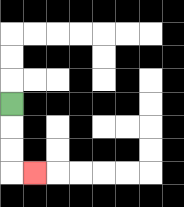{'start': '[0, 4]', 'end': '[1, 7]', 'path_directions': 'D,D,D,R', 'path_coordinates': '[[0, 4], [0, 5], [0, 6], [0, 7], [1, 7]]'}